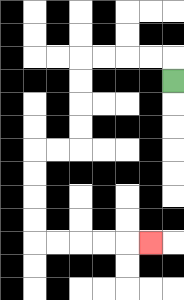{'start': '[7, 3]', 'end': '[6, 10]', 'path_directions': 'U,L,L,L,L,D,D,D,D,L,L,D,D,D,D,R,R,R,R,R', 'path_coordinates': '[[7, 3], [7, 2], [6, 2], [5, 2], [4, 2], [3, 2], [3, 3], [3, 4], [3, 5], [3, 6], [2, 6], [1, 6], [1, 7], [1, 8], [1, 9], [1, 10], [2, 10], [3, 10], [4, 10], [5, 10], [6, 10]]'}